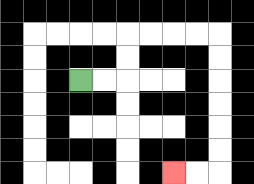{'start': '[3, 3]', 'end': '[7, 7]', 'path_directions': 'R,R,U,U,R,R,R,R,D,D,D,D,D,D,L,L', 'path_coordinates': '[[3, 3], [4, 3], [5, 3], [5, 2], [5, 1], [6, 1], [7, 1], [8, 1], [9, 1], [9, 2], [9, 3], [9, 4], [9, 5], [9, 6], [9, 7], [8, 7], [7, 7]]'}